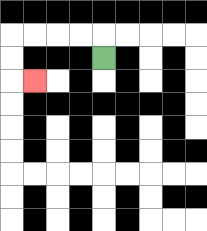{'start': '[4, 2]', 'end': '[1, 3]', 'path_directions': 'U,L,L,L,L,D,D,R', 'path_coordinates': '[[4, 2], [4, 1], [3, 1], [2, 1], [1, 1], [0, 1], [0, 2], [0, 3], [1, 3]]'}